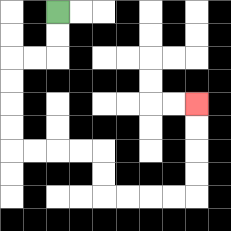{'start': '[2, 0]', 'end': '[8, 4]', 'path_directions': 'D,D,L,L,D,D,D,D,R,R,R,R,D,D,R,R,R,R,U,U,U,U', 'path_coordinates': '[[2, 0], [2, 1], [2, 2], [1, 2], [0, 2], [0, 3], [0, 4], [0, 5], [0, 6], [1, 6], [2, 6], [3, 6], [4, 6], [4, 7], [4, 8], [5, 8], [6, 8], [7, 8], [8, 8], [8, 7], [8, 6], [8, 5], [8, 4]]'}